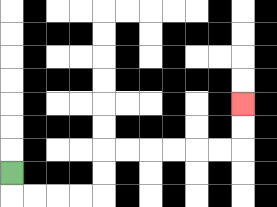{'start': '[0, 7]', 'end': '[10, 4]', 'path_directions': 'D,R,R,R,R,U,U,R,R,R,R,R,R,U,U', 'path_coordinates': '[[0, 7], [0, 8], [1, 8], [2, 8], [3, 8], [4, 8], [4, 7], [4, 6], [5, 6], [6, 6], [7, 6], [8, 6], [9, 6], [10, 6], [10, 5], [10, 4]]'}